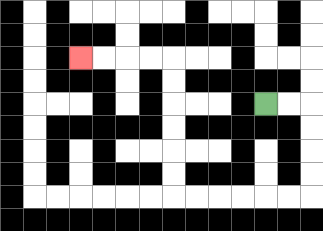{'start': '[11, 4]', 'end': '[3, 2]', 'path_directions': 'R,R,D,D,D,D,L,L,L,L,L,L,U,U,U,U,U,U,L,L,L,L', 'path_coordinates': '[[11, 4], [12, 4], [13, 4], [13, 5], [13, 6], [13, 7], [13, 8], [12, 8], [11, 8], [10, 8], [9, 8], [8, 8], [7, 8], [7, 7], [7, 6], [7, 5], [7, 4], [7, 3], [7, 2], [6, 2], [5, 2], [4, 2], [3, 2]]'}